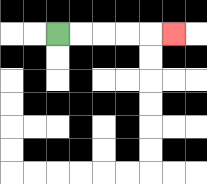{'start': '[2, 1]', 'end': '[7, 1]', 'path_directions': 'R,R,R,R,R', 'path_coordinates': '[[2, 1], [3, 1], [4, 1], [5, 1], [6, 1], [7, 1]]'}